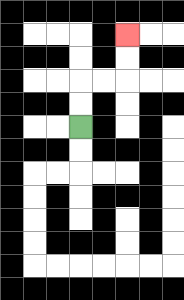{'start': '[3, 5]', 'end': '[5, 1]', 'path_directions': 'U,U,R,R,U,U', 'path_coordinates': '[[3, 5], [3, 4], [3, 3], [4, 3], [5, 3], [5, 2], [5, 1]]'}